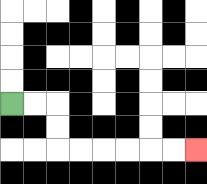{'start': '[0, 4]', 'end': '[8, 6]', 'path_directions': 'R,R,D,D,R,R,R,R,R,R', 'path_coordinates': '[[0, 4], [1, 4], [2, 4], [2, 5], [2, 6], [3, 6], [4, 6], [5, 6], [6, 6], [7, 6], [8, 6]]'}